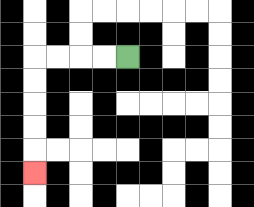{'start': '[5, 2]', 'end': '[1, 7]', 'path_directions': 'L,L,L,L,D,D,D,D,D', 'path_coordinates': '[[5, 2], [4, 2], [3, 2], [2, 2], [1, 2], [1, 3], [1, 4], [1, 5], [1, 6], [1, 7]]'}